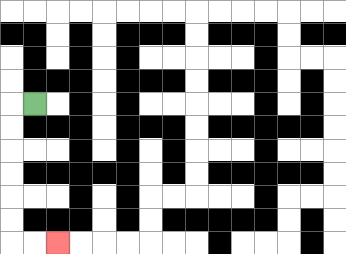{'start': '[1, 4]', 'end': '[2, 10]', 'path_directions': 'L,D,D,D,D,D,D,R,R', 'path_coordinates': '[[1, 4], [0, 4], [0, 5], [0, 6], [0, 7], [0, 8], [0, 9], [0, 10], [1, 10], [2, 10]]'}